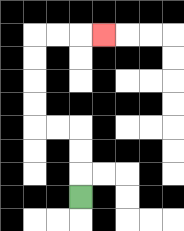{'start': '[3, 8]', 'end': '[4, 1]', 'path_directions': 'U,U,U,L,L,U,U,U,U,R,R,R', 'path_coordinates': '[[3, 8], [3, 7], [3, 6], [3, 5], [2, 5], [1, 5], [1, 4], [1, 3], [1, 2], [1, 1], [2, 1], [3, 1], [4, 1]]'}